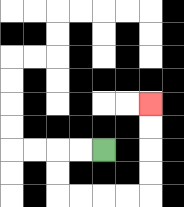{'start': '[4, 6]', 'end': '[6, 4]', 'path_directions': 'L,L,D,D,R,R,R,R,U,U,U,U', 'path_coordinates': '[[4, 6], [3, 6], [2, 6], [2, 7], [2, 8], [3, 8], [4, 8], [5, 8], [6, 8], [6, 7], [6, 6], [6, 5], [6, 4]]'}